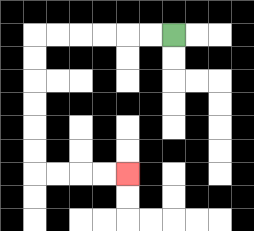{'start': '[7, 1]', 'end': '[5, 7]', 'path_directions': 'L,L,L,L,L,L,D,D,D,D,D,D,R,R,R,R', 'path_coordinates': '[[7, 1], [6, 1], [5, 1], [4, 1], [3, 1], [2, 1], [1, 1], [1, 2], [1, 3], [1, 4], [1, 5], [1, 6], [1, 7], [2, 7], [3, 7], [4, 7], [5, 7]]'}